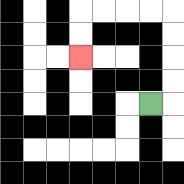{'start': '[6, 4]', 'end': '[3, 2]', 'path_directions': 'R,U,U,U,U,L,L,L,L,D,D', 'path_coordinates': '[[6, 4], [7, 4], [7, 3], [7, 2], [7, 1], [7, 0], [6, 0], [5, 0], [4, 0], [3, 0], [3, 1], [3, 2]]'}